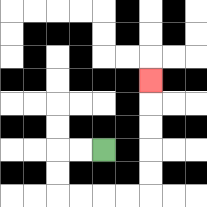{'start': '[4, 6]', 'end': '[6, 3]', 'path_directions': 'L,L,D,D,R,R,R,R,U,U,U,U,U', 'path_coordinates': '[[4, 6], [3, 6], [2, 6], [2, 7], [2, 8], [3, 8], [4, 8], [5, 8], [6, 8], [6, 7], [6, 6], [6, 5], [6, 4], [6, 3]]'}